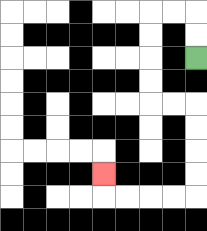{'start': '[8, 2]', 'end': '[4, 7]', 'path_directions': 'U,U,L,L,D,D,D,D,R,R,D,D,D,D,L,L,L,L,U', 'path_coordinates': '[[8, 2], [8, 1], [8, 0], [7, 0], [6, 0], [6, 1], [6, 2], [6, 3], [6, 4], [7, 4], [8, 4], [8, 5], [8, 6], [8, 7], [8, 8], [7, 8], [6, 8], [5, 8], [4, 8], [4, 7]]'}